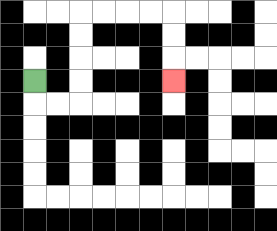{'start': '[1, 3]', 'end': '[7, 3]', 'path_directions': 'D,R,R,U,U,U,U,R,R,R,R,D,D,D', 'path_coordinates': '[[1, 3], [1, 4], [2, 4], [3, 4], [3, 3], [3, 2], [3, 1], [3, 0], [4, 0], [5, 0], [6, 0], [7, 0], [7, 1], [7, 2], [7, 3]]'}